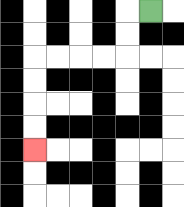{'start': '[6, 0]', 'end': '[1, 6]', 'path_directions': 'L,D,D,L,L,L,L,D,D,D,D', 'path_coordinates': '[[6, 0], [5, 0], [5, 1], [5, 2], [4, 2], [3, 2], [2, 2], [1, 2], [1, 3], [1, 4], [1, 5], [1, 6]]'}